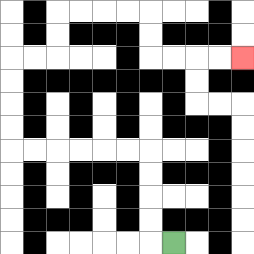{'start': '[7, 10]', 'end': '[10, 2]', 'path_directions': 'L,U,U,U,U,L,L,L,L,L,L,U,U,U,U,R,R,U,U,R,R,R,R,D,D,R,R,R,R', 'path_coordinates': '[[7, 10], [6, 10], [6, 9], [6, 8], [6, 7], [6, 6], [5, 6], [4, 6], [3, 6], [2, 6], [1, 6], [0, 6], [0, 5], [0, 4], [0, 3], [0, 2], [1, 2], [2, 2], [2, 1], [2, 0], [3, 0], [4, 0], [5, 0], [6, 0], [6, 1], [6, 2], [7, 2], [8, 2], [9, 2], [10, 2]]'}